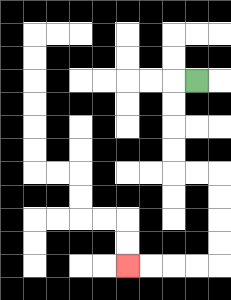{'start': '[8, 3]', 'end': '[5, 11]', 'path_directions': 'L,D,D,D,D,R,R,D,D,D,D,L,L,L,L', 'path_coordinates': '[[8, 3], [7, 3], [7, 4], [7, 5], [7, 6], [7, 7], [8, 7], [9, 7], [9, 8], [9, 9], [9, 10], [9, 11], [8, 11], [7, 11], [6, 11], [5, 11]]'}